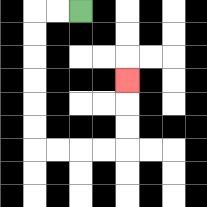{'start': '[3, 0]', 'end': '[5, 3]', 'path_directions': 'L,L,D,D,D,D,D,D,R,R,R,R,U,U,U', 'path_coordinates': '[[3, 0], [2, 0], [1, 0], [1, 1], [1, 2], [1, 3], [1, 4], [1, 5], [1, 6], [2, 6], [3, 6], [4, 6], [5, 6], [5, 5], [5, 4], [5, 3]]'}